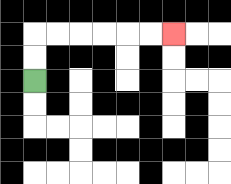{'start': '[1, 3]', 'end': '[7, 1]', 'path_directions': 'U,U,R,R,R,R,R,R', 'path_coordinates': '[[1, 3], [1, 2], [1, 1], [2, 1], [3, 1], [4, 1], [5, 1], [6, 1], [7, 1]]'}